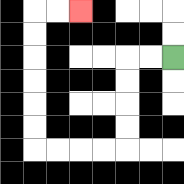{'start': '[7, 2]', 'end': '[3, 0]', 'path_directions': 'L,L,D,D,D,D,L,L,L,L,U,U,U,U,U,U,R,R', 'path_coordinates': '[[7, 2], [6, 2], [5, 2], [5, 3], [5, 4], [5, 5], [5, 6], [4, 6], [3, 6], [2, 6], [1, 6], [1, 5], [1, 4], [1, 3], [1, 2], [1, 1], [1, 0], [2, 0], [3, 0]]'}